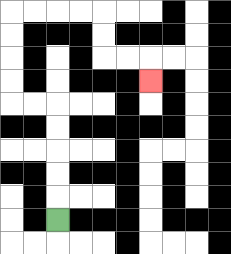{'start': '[2, 9]', 'end': '[6, 3]', 'path_directions': 'U,U,U,U,U,L,L,U,U,U,U,R,R,R,R,D,D,R,R,D', 'path_coordinates': '[[2, 9], [2, 8], [2, 7], [2, 6], [2, 5], [2, 4], [1, 4], [0, 4], [0, 3], [0, 2], [0, 1], [0, 0], [1, 0], [2, 0], [3, 0], [4, 0], [4, 1], [4, 2], [5, 2], [6, 2], [6, 3]]'}